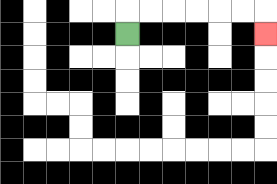{'start': '[5, 1]', 'end': '[11, 1]', 'path_directions': 'U,R,R,R,R,R,R,D', 'path_coordinates': '[[5, 1], [5, 0], [6, 0], [7, 0], [8, 0], [9, 0], [10, 0], [11, 0], [11, 1]]'}